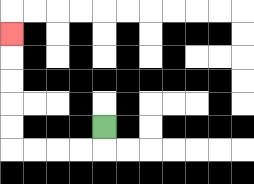{'start': '[4, 5]', 'end': '[0, 1]', 'path_directions': 'D,L,L,L,L,U,U,U,U,U', 'path_coordinates': '[[4, 5], [4, 6], [3, 6], [2, 6], [1, 6], [0, 6], [0, 5], [0, 4], [0, 3], [0, 2], [0, 1]]'}